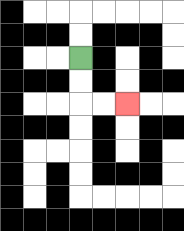{'start': '[3, 2]', 'end': '[5, 4]', 'path_directions': 'D,D,R,R', 'path_coordinates': '[[3, 2], [3, 3], [3, 4], [4, 4], [5, 4]]'}